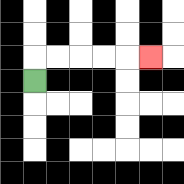{'start': '[1, 3]', 'end': '[6, 2]', 'path_directions': 'U,R,R,R,R,R', 'path_coordinates': '[[1, 3], [1, 2], [2, 2], [3, 2], [4, 2], [5, 2], [6, 2]]'}